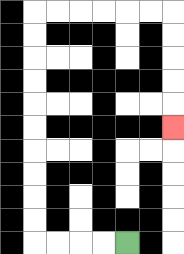{'start': '[5, 10]', 'end': '[7, 5]', 'path_directions': 'L,L,L,L,U,U,U,U,U,U,U,U,U,U,R,R,R,R,R,R,D,D,D,D,D', 'path_coordinates': '[[5, 10], [4, 10], [3, 10], [2, 10], [1, 10], [1, 9], [1, 8], [1, 7], [1, 6], [1, 5], [1, 4], [1, 3], [1, 2], [1, 1], [1, 0], [2, 0], [3, 0], [4, 0], [5, 0], [6, 0], [7, 0], [7, 1], [7, 2], [7, 3], [7, 4], [7, 5]]'}